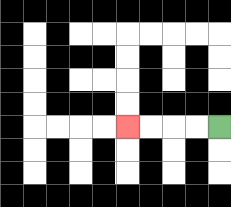{'start': '[9, 5]', 'end': '[5, 5]', 'path_directions': 'L,L,L,L', 'path_coordinates': '[[9, 5], [8, 5], [7, 5], [6, 5], [5, 5]]'}